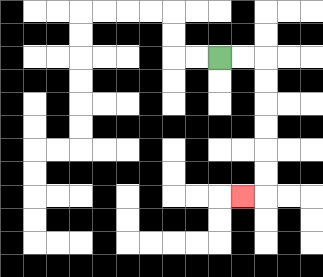{'start': '[9, 2]', 'end': '[10, 8]', 'path_directions': 'R,R,D,D,D,D,D,D,L', 'path_coordinates': '[[9, 2], [10, 2], [11, 2], [11, 3], [11, 4], [11, 5], [11, 6], [11, 7], [11, 8], [10, 8]]'}